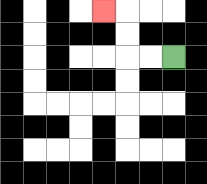{'start': '[7, 2]', 'end': '[4, 0]', 'path_directions': 'L,L,U,U,L', 'path_coordinates': '[[7, 2], [6, 2], [5, 2], [5, 1], [5, 0], [4, 0]]'}